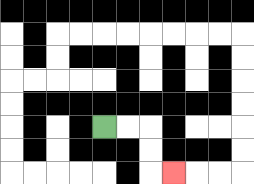{'start': '[4, 5]', 'end': '[7, 7]', 'path_directions': 'R,R,D,D,R', 'path_coordinates': '[[4, 5], [5, 5], [6, 5], [6, 6], [6, 7], [7, 7]]'}